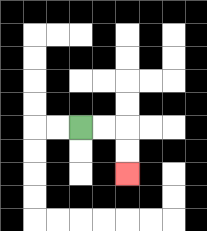{'start': '[3, 5]', 'end': '[5, 7]', 'path_directions': 'R,R,D,D', 'path_coordinates': '[[3, 5], [4, 5], [5, 5], [5, 6], [5, 7]]'}